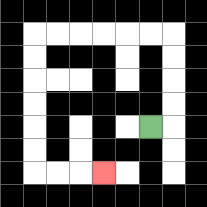{'start': '[6, 5]', 'end': '[4, 7]', 'path_directions': 'R,U,U,U,U,L,L,L,L,L,L,D,D,D,D,D,D,R,R,R', 'path_coordinates': '[[6, 5], [7, 5], [7, 4], [7, 3], [7, 2], [7, 1], [6, 1], [5, 1], [4, 1], [3, 1], [2, 1], [1, 1], [1, 2], [1, 3], [1, 4], [1, 5], [1, 6], [1, 7], [2, 7], [3, 7], [4, 7]]'}